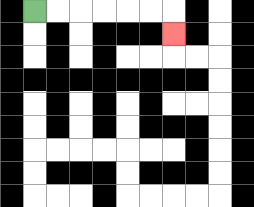{'start': '[1, 0]', 'end': '[7, 1]', 'path_directions': 'R,R,R,R,R,R,D', 'path_coordinates': '[[1, 0], [2, 0], [3, 0], [4, 0], [5, 0], [6, 0], [7, 0], [7, 1]]'}